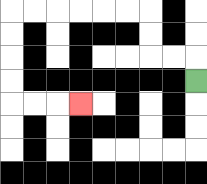{'start': '[8, 3]', 'end': '[3, 4]', 'path_directions': 'U,L,L,U,U,L,L,L,L,L,L,D,D,D,D,R,R,R', 'path_coordinates': '[[8, 3], [8, 2], [7, 2], [6, 2], [6, 1], [6, 0], [5, 0], [4, 0], [3, 0], [2, 0], [1, 0], [0, 0], [0, 1], [0, 2], [0, 3], [0, 4], [1, 4], [2, 4], [3, 4]]'}